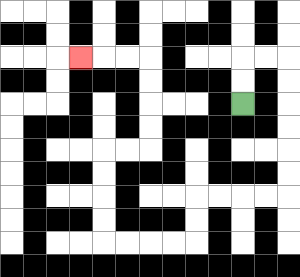{'start': '[10, 4]', 'end': '[3, 2]', 'path_directions': 'U,U,R,R,D,D,D,D,D,D,L,L,L,L,D,D,L,L,L,L,U,U,U,U,R,R,U,U,U,U,L,L,L', 'path_coordinates': '[[10, 4], [10, 3], [10, 2], [11, 2], [12, 2], [12, 3], [12, 4], [12, 5], [12, 6], [12, 7], [12, 8], [11, 8], [10, 8], [9, 8], [8, 8], [8, 9], [8, 10], [7, 10], [6, 10], [5, 10], [4, 10], [4, 9], [4, 8], [4, 7], [4, 6], [5, 6], [6, 6], [6, 5], [6, 4], [6, 3], [6, 2], [5, 2], [4, 2], [3, 2]]'}